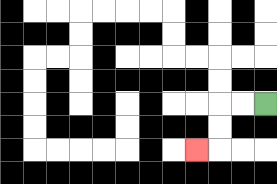{'start': '[11, 4]', 'end': '[8, 6]', 'path_directions': 'L,L,D,D,L', 'path_coordinates': '[[11, 4], [10, 4], [9, 4], [9, 5], [9, 6], [8, 6]]'}